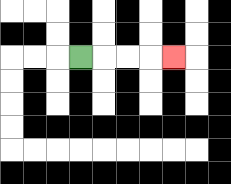{'start': '[3, 2]', 'end': '[7, 2]', 'path_directions': 'R,R,R,R', 'path_coordinates': '[[3, 2], [4, 2], [5, 2], [6, 2], [7, 2]]'}